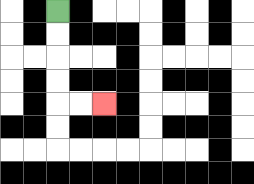{'start': '[2, 0]', 'end': '[4, 4]', 'path_directions': 'D,D,D,D,R,R', 'path_coordinates': '[[2, 0], [2, 1], [2, 2], [2, 3], [2, 4], [3, 4], [4, 4]]'}